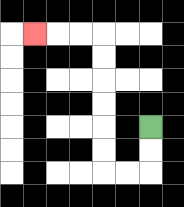{'start': '[6, 5]', 'end': '[1, 1]', 'path_directions': 'D,D,L,L,U,U,U,U,U,U,L,L,L', 'path_coordinates': '[[6, 5], [6, 6], [6, 7], [5, 7], [4, 7], [4, 6], [4, 5], [4, 4], [4, 3], [4, 2], [4, 1], [3, 1], [2, 1], [1, 1]]'}